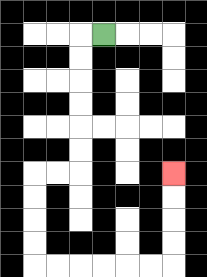{'start': '[4, 1]', 'end': '[7, 7]', 'path_directions': 'L,D,D,D,D,D,D,L,L,D,D,D,D,R,R,R,R,R,R,U,U,U,U', 'path_coordinates': '[[4, 1], [3, 1], [3, 2], [3, 3], [3, 4], [3, 5], [3, 6], [3, 7], [2, 7], [1, 7], [1, 8], [1, 9], [1, 10], [1, 11], [2, 11], [3, 11], [4, 11], [5, 11], [6, 11], [7, 11], [7, 10], [7, 9], [7, 8], [7, 7]]'}